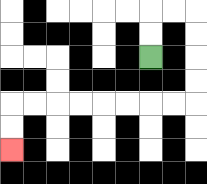{'start': '[6, 2]', 'end': '[0, 6]', 'path_directions': 'U,U,R,R,D,D,D,D,L,L,L,L,L,L,L,L,D,D', 'path_coordinates': '[[6, 2], [6, 1], [6, 0], [7, 0], [8, 0], [8, 1], [8, 2], [8, 3], [8, 4], [7, 4], [6, 4], [5, 4], [4, 4], [3, 4], [2, 4], [1, 4], [0, 4], [0, 5], [0, 6]]'}